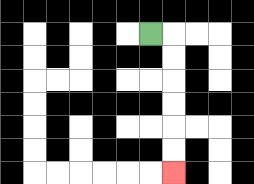{'start': '[6, 1]', 'end': '[7, 7]', 'path_directions': 'R,D,D,D,D,D,D', 'path_coordinates': '[[6, 1], [7, 1], [7, 2], [7, 3], [7, 4], [7, 5], [7, 6], [7, 7]]'}